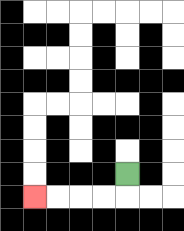{'start': '[5, 7]', 'end': '[1, 8]', 'path_directions': 'D,L,L,L,L', 'path_coordinates': '[[5, 7], [5, 8], [4, 8], [3, 8], [2, 8], [1, 8]]'}